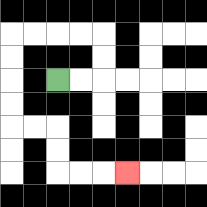{'start': '[2, 3]', 'end': '[5, 7]', 'path_directions': 'R,R,U,U,L,L,L,L,D,D,D,D,R,R,D,D,R,R,R', 'path_coordinates': '[[2, 3], [3, 3], [4, 3], [4, 2], [4, 1], [3, 1], [2, 1], [1, 1], [0, 1], [0, 2], [0, 3], [0, 4], [0, 5], [1, 5], [2, 5], [2, 6], [2, 7], [3, 7], [4, 7], [5, 7]]'}